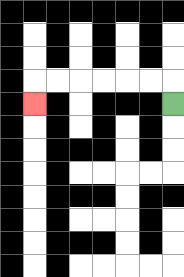{'start': '[7, 4]', 'end': '[1, 4]', 'path_directions': 'U,L,L,L,L,L,L,D', 'path_coordinates': '[[7, 4], [7, 3], [6, 3], [5, 3], [4, 3], [3, 3], [2, 3], [1, 3], [1, 4]]'}